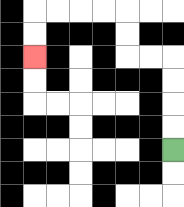{'start': '[7, 6]', 'end': '[1, 2]', 'path_directions': 'U,U,U,U,L,L,U,U,L,L,L,L,D,D', 'path_coordinates': '[[7, 6], [7, 5], [7, 4], [7, 3], [7, 2], [6, 2], [5, 2], [5, 1], [5, 0], [4, 0], [3, 0], [2, 0], [1, 0], [1, 1], [1, 2]]'}